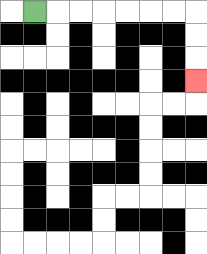{'start': '[1, 0]', 'end': '[8, 3]', 'path_directions': 'R,R,R,R,R,R,R,D,D,D', 'path_coordinates': '[[1, 0], [2, 0], [3, 0], [4, 0], [5, 0], [6, 0], [7, 0], [8, 0], [8, 1], [8, 2], [8, 3]]'}